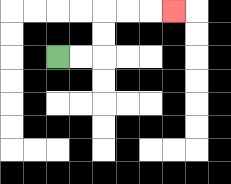{'start': '[2, 2]', 'end': '[7, 0]', 'path_directions': 'R,R,U,U,R,R,R', 'path_coordinates': '[[2, 2], [3, 2], [4, 2], [4, 1], [4, 0], [5, 0], [6, 0], [7, 0]]'}